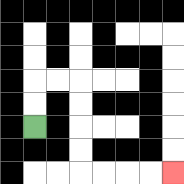{'start': '[1, 5]', 'end': '[7, 7]', 'path_directions': 'U,U,R,R,D,D,D,D,R,R,R,R', 'path_coordinates': '[[1, 5], [1, 4], [1, 3], [2, 3], [3, 3], [3, 4], [3, 5], [3, 6], [3, 7], [4, 7], [5, 7], [6, 7], [7, 7]]'}